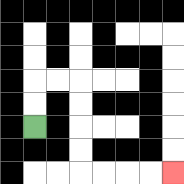{'start': '[1, 5]', 'end': '[7, 7]', 'path_directions': 'U,U,R,R,D,D,D,D,R,R,R,R', 'path_coordinates': '[[1, 5], [1, 4], [1, 3], [2, 3], [3, 3], [3, 4], [3, 5], [3, 6], [3, 7], [4, 7], [5, 7], [6, 7], [7, 7]]'}